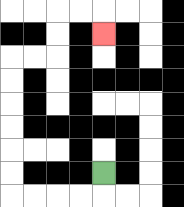{'start': '[4, 7]', 'end': '[4, 1]', 'path_directions': 'D,L,L,L,L,U,U,U,U,U,U,R,R,U,U,R,R,D', 'path_coordinates': '[[4, 7], [4, 8], [3, 8], [2, 8], [1, 8], [0, 8], [0, 7], [0, 6], [0, 5], [0, 4], [0, 3], [0, 2], [1, 2], [2, 2], [2, 1], [2, 0], [3, 0], [4, 0], [4, 1]]'}